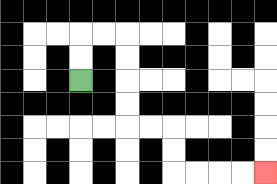{'start': '[3, 3]', 'end': '[11, 7]', 'path_directions': 'U,U,R,R,D,D,D,D,R,R,D,D,R,R,R,R', 'path_coordinates': '[[3, 3], [3, 2], [3, 1], [4, 1], [5, 1], [5, 2], [5, 3], [5, 4], [5, 5], [6, 5], [7, 5], [7, 6], [7, 7], [8, 7], [9, 7], [10, 7], [11, 7]]'}